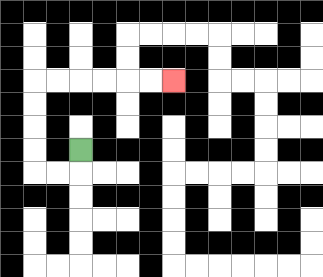{'start': '[3, 6]', 'end': '[7, 3]', 'path_directions': 'D,L,L,U,U,U,U,R,R,R,R,R,R', 'path_coordinates': '[[3, 6], [3, 7], [2, 7], [1, 7], [1, 6], [1, 5], [1, 4], [1, 3], [2, 3], [3, 3], [4, 3], [5, 3], [6, 3], [7, 3]]'}